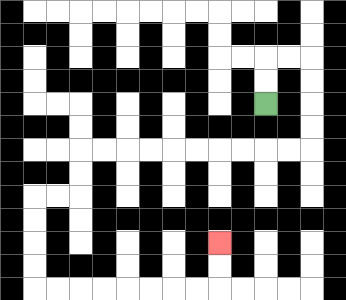{'start': '[11, 4]', 'end': '[9, 10]', 'path_directions': 'U,U,R,R,D,D,D,D,L,L,L,L,L,L,L,L,L,L,D,D,L,L,D,D,D,D,R,R,R,R,R,R,R,R,U,U', 'path_coordinates': '[[11, 4], [11, 3], [11, 2], [12, 2], [13, 2], [13, 3], [13, 4], [13, 5], [13, 6], [12, 6], [11, 6], [10, 6], [9, 6], [8, 6], [7, 6], [6, 6], [5, 6], [4, 6], [3, 6], [3, 7], [3, 8], [2, 8], [1, 8], [1, 9], [1, 10], [1, 11], [1, 12], [2, 12], [3, 12], [4, 12], [5, 12], [6, 12], [7, 12], [8, 12], [9, 12], [9, 11], [9, 10]]'}